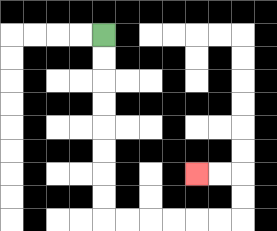{'start': '[4, 1]', 'end': '[8, 7]', 'path_directions': 'D,D,D,D,D,D,D,D,R,R,R,R,R,R,U,U,L,L', 'path_coordinates': '[[4, 1], [4, 2], [4, 3], [4, 4], [4, 5], [4, 6], [4, 7], [4, 8], [4, 9], [5, 9], [6, 9], [7, 9], [8, 9], [9, 9], [10, 9], [10, 8], [10, 7], [9, 7], [8, 7]]'}